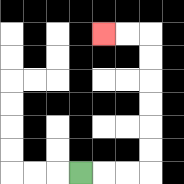{'start': '[3, 7]', 'end': '[4, 1]', 'path_directions': 'R,R,R,U,U,U,U,U,U,L,L', 'path_coordinates': '[[3, 7], [4, 7], [5, 7], [6, 7], [6, 6], [6, 5], [6, 4], [6, 3], [6, 2], [6, 1], [5, 1], [4, 1]]'}